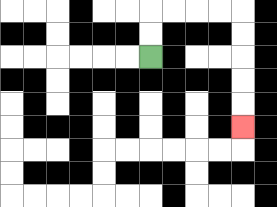{'start': '[6, 2]', 'end': '[10, 5]', 'path_directions': 'U,U,R,R,R,R,D,D,D,D,D', 'path_coordinates': '[[6, 2], [6, 1], [6, 0], [7, 0], [8, 0], [9, 0], [10, 0], [10, 1], [10, 2], [10, 3], [10, 4], [10, 5]]'}